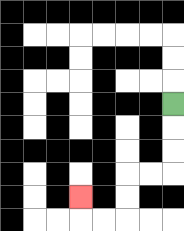{'start': '[7, 4]', 'end': '[3, 8]', 'path_directions': 'D,D,D,L,L,D,D,L,L,U', 'path_coordinates': '[[7, 4], [7, 5], [7, 6], [7, 7], [6, 7], [5, 7], [5, 8], [5, 9], [4, 9], [3, 9], [3, 8]]'}